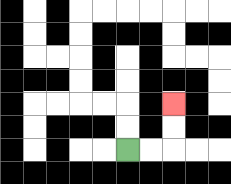{'start': '[5, 6]', 'end': '[7, 4]', 'path_directions': 'R,R,U,U', 'path_coordinates': '[[5, 6], [6, 6], [7, 6], [7, 5], [7, 4]]'}